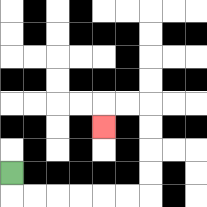{'start': '[0, 7]', 'end': '[4, 5]', 'path_directions': 'D,R,R,R,R,R,R,U,U,U,U,L,L,D', 'path_coordinates': '[[0, 7], [0, 8], [1, 8], [2, 8], [3, 8], [4, 8], [5, 8], [6, 8], [6, 7], [6, 6], [6, 5], [6, 4], [5, 4], [4, 4], [4, 5]]'}